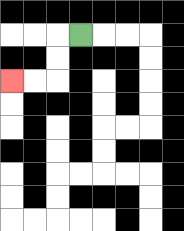{'start': '[3, 1]', 'end': '[0, 3]', 'path_directions': 'L,D,D,L,L', 'path_coordinates': '[[3, 1], [2, 1], [2, 2], [2, 3], [1, 3], [0, 3]]'}